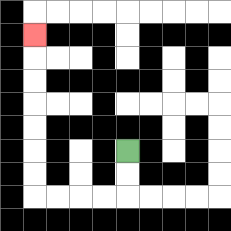{'start': '[5, 6]', 'end': '[1, 1]', 'path_directions': 'D,D,L,L,L,L,U,U,U,U,U,U,U', 'path_coordinates': '[[5, 6], [5, 7], [5, 8], [4, 8], [3, 8], [2, 8], [1, 8], [1, 7], [1, 6], [1, 5], [1, 4], [1, 3], [1, 2], [1, 1]]'}